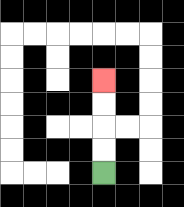{'start': '[4, 7]', 'end': '[4, 3]', 'path_directions': 'U,U,U,U', 'path_coordinates': '[[4, 7], [4, 6], [4, 5], [4, 4], [4, 3]]'}